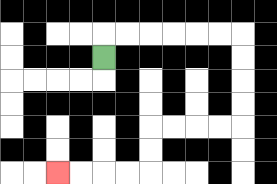{'start': '[4, 2]', 'end': '[2, 7]', 'path_directions': 'U,R,R,R,R,R,R,D,D,D,D,L,L,L,L,D,D,L,L,L,L', 'path_coordinates': '[[4, 2], [4, 1], [5, 1], [6, 1], [7, 1], [8, 1], [9, 1], [10, 1], [10, 2], [10, 3], [10, 4], [10, 5], [9, 5], [8, 5], [7, 5], [6, 5], [6, 6], [6, 7], [5, 7], [4, 7], [3, 7], [2, 7]]'}